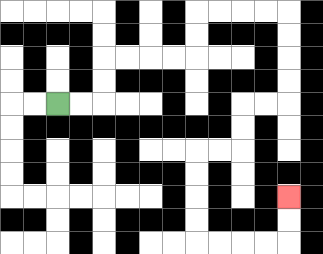{'start': '[2, 4]', 'end': '[12, 8]', 'path_directions': 'R,R,U,U,R,R,R,R,U,U,R,R,R,R,D,D,D,D,L,L,D,D,L,L,D,D,D,D,R,R,R,R,U,U', 'path_coordinates': '[[2, 4], [3, 4], [4, 4], [4, 3], [4, 2], [5, 2], [6, 2], [7, 2], [8, 2], [8, 1], [8, 0], [9, 0], [10, 0], [11, 0], [12, 0], [12, 1], [12, 2], [12, 3], [12, 4], [11, 4], [10, 4], [10, 5], [10, 6], [9, 6], [8, 6], [8, 7], [8, 8], [8, 9], [8, 10], [9, 10], [10, 10], [11, 10], [12, 10], [12, 9], [12, 8]]'}